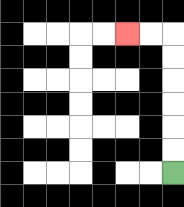{'start': '[7, 7]', 'end': '[5, 1]', 'path_directions': 'U,U,U,U,U,U,L,L', 'path_coordinates': '[[7, 7], [7, 6], [7, 5], [7, 4], [7, 3], [7, 2], [7, 1], [6, 1], [5, 1]]'}